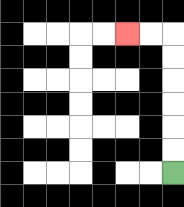{'start': '[7, 7]', 'end': '[5, 1]', 'path_directions': 'U,U,U,U,U,U,L,L', 'path_coordinates': '[[7, 7], [7, 6], [7, 5], [7, 4], [7, 3], [7, 2], [7, 1], [6, 1], [5, 1]]'}